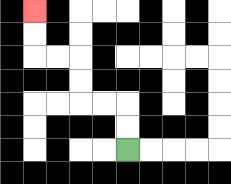{'start': '[5, 6]', 'end': '[1, 0]', 'path_directions': 'U,U,L,L,U,U,L,L,U,U', 'path_coordinates': '[[5, 6], [5, 5], [5, 4], [4, 4], [3, 4], [3, 3], [3, 2], [2, 2], [1, 2], [1, 1], [1, 0]]'}